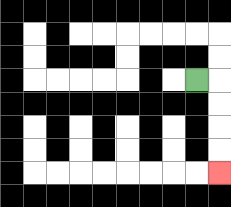{'start': '[8, 3]', 'end': '[9, 7]', 'path_directions': 'R,D,D,D,D', 'path_coordinates': '[[8, 3], [9, 3], [9, 4], [9, 5], [9, 6], [9, 7]]'}